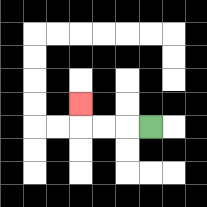{'start': '[6, 5]', 'end': '[3, 4]', 'path_directions': 'L,L,L,U', 'path_coordinates': '[[6, 5], [5, 5], [4, 5], [3, 5], [3, 4]]'}